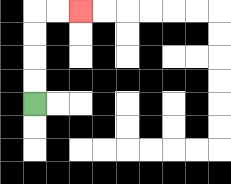{'start': '[1, 4]', 'end': '[3, 0]', 'path_directions': 'U,U,U,U,R,R', 'path_coordinates': '[[1, 4], [1, 3], [1, 2], [1, 1], [1, 0], [2, 0], [3, 0]]'}